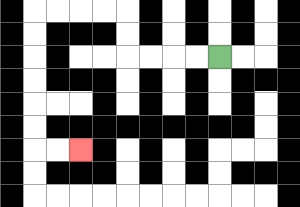{'start': '[9, 2]', 'end': '[3, 6]', 'path_directions': 'L,L,L,L,U,U,L,L,L,L,D,D,D,D,D,D,R,R', 'path_coordinates': '[[9, 2], [8, 2], [7, 2], [6, 2], [5, 2], [5, 1], [5, 0], [4, 0], [3, 0], [2, 0], [1, 0], [1, 1], [1, 2], [1, 3], [1, 4], [1, 5], [1, 6], [2, 6], [3, 6]]'}